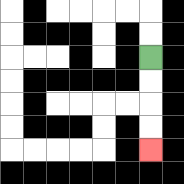{'start': '[6, 2]', 'end': '[6, 6]', 'path_directions': 'D,D,D,D', 'path_coordinates': '[[6, 2], [6, 3], [6, 4], [6, 5], [6, 6]]'}